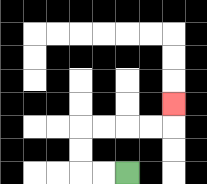{'start': '[5, 7]', 'end': '[7, 4]', 'path_directions': 'L,L,U,U,R,R,R,R,U', 'path_coordinates': '[[5, 7], [4, 7], [3, 7], [3, 6], [3, 5], [4, 5], [5, 5], [6, 5], [7, 5], [7, 4]]'}